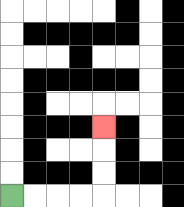{'start': '[0, 8]', 'end': '[4, 5]', 'path_directions': 'R,R,R,R,U,U,U', 'path_coordinates': '[[0, 8], [1, 8], [2, 8], [3, 8], [4, 8], [4, 7], [4, 6], [4, 5]]'}